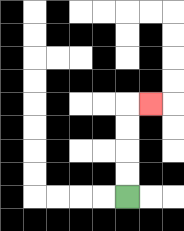{'start': '[5, 8]', 'end': '[6, 4]', 'path_directions': 'U,U,U,U,R', 'path_coordinates': '[[5, 8], [5, 7], [5, 6], [5, 5], [5, 4], [6, 4]]'}